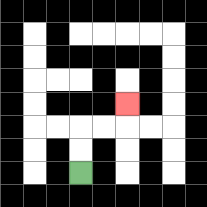{'start': '[3, 7]', 'end': '[5, 4]', 'path_directions': 'U,U,R,R,U', 'path_coordinates': '[[3, 7], [3, 6], [3, 5], [4, 5], [5, 5], [5, 4]]'}